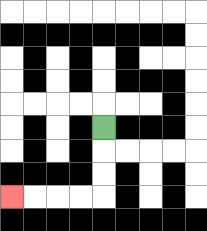{'start': '[4, 5]', 'end': '[0, 8]', 'path_directions': 'D,D,D,L,L,L,L', 'path_coordinates': '[[4, 5], [4, 6], [4, 7], [4, 8], [3, 8], [2, 8], [1, 8], [0, 8]]'}